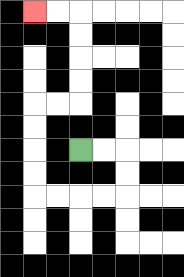{'start': '[3, 6]', 'end': '[1, 0]', 'path_directions': 'R,R,D,D,L,L,L,L,U,U,U,U,R,R,U,U,U,U,L,L', 'path_coordinates': '[[3, 6], [4, 6], [5, 6], [5, 7], [5, 8], [4, 8], [3, 8], [2, 8], [1, 8], [1, 7], [1, 6], [1, 5], [1, 4], [2, 4], [3, 4], [3, 3], [3, 2], [3, 1], [3, 0], [2, 0], [1, 0]]'}